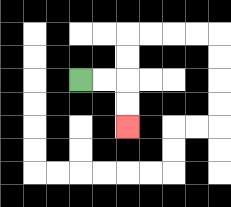{'start': '[3, 3]', 'end': '[5, 5]', 'path_directions': 'R,R,D,D', 'path_coordinates': '[[3, 3], [4, 3], [5, 3], [5, 4], [5, 5]]'}